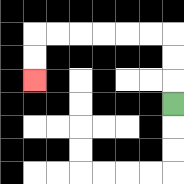{'start': '[7, 4]', 'end': '[1, 3]', 'path_directions': 'U,U,U,L,L,L,L,L,L,D,D', 'path_coordinates': '[[7, 4], [7, 3], [7, 2], [7, 1], [6, 1], [5, 1], [4, 1], [3, 1], [2, 1], [1, 1], [1, 2], [1, 3]]'}